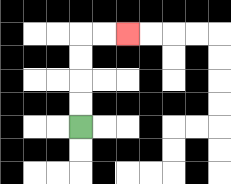{'start': '[3, 5]', 'end': '[5, 1]', 'path_directions': 'U,U,U,U,R,R', 'path_coordinates': '[[3, 5], [3, 4], [3, 3], [3, 2], [3, 1], [4, 1], [5, 1]]'}